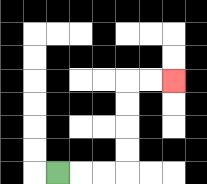{'start': '[2, 7]', 'end': '[7, 3]', 'path_directions': 'R,R,R,U,U,U,U,R,R', 'path_coordinates': '[[2, 7], [3, 7], [4, 7], [5, 7], [5, 6], [5, 5], [5, 4], [5, 3], [6, 3], [7, 3]]'}